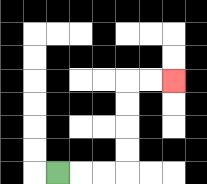{'start': '[2, 7]', 'end': '[7, 3]', 'path_directions': 'R,R,R,U,U,U,U,R,R', 'path_coordinates': '[[2, 7], [3, 7], [4, 7], [5, 7], [5, 6], [5, 5], [5, 4], [5, 3], [6, 3], [7, 3]]'}